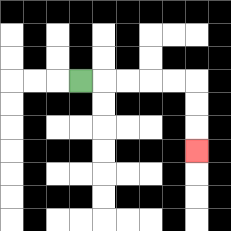{'start': '[3, 3]', 'end': '[8, 6]', 'path_directions': 'R,R,R,R,R,D,D,D', 'path_coordinates': '[[3, 3], [4, 3], [5, 3], [6, 3], [7, 3], [8, 3], [8, 4], [8, 5], [8, 6]]'}